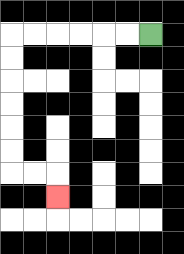{'start': '[6, 1]', 'end': '[2, 8]', 'path_directions': 'L,L,L,L,L,L,D,D,D,D,D,D,R,R,D', 'path_coordinates': '[[6, 1], [5, 1], [4, 1], [3, 1], [2, 1], [1, 1], [0, 1], [0, 2], [0, 3], [0, 4], [0, 5], [0, 6], [0, 7], [1, 7], [2, 7], [2, 8]]'}